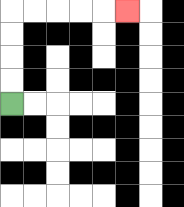{'start': '[0, 4]', 'end': '[5, 0]', 'path_directions': 'U,U,U,U,R,R,R,R,R', 'path_coordinates': '[[0, 4], [0, 3], [0, 2], [0, 1], [0, 0], [1, 0], [2, 0], [3, 0], [4, 0], [5, 0]]'}